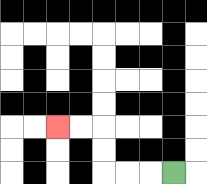{'start': '[7, 7]', 'end': '[2, 5]', 'path_directions': 'L,L,L,U,U,L,L', 'path_coordinates': '[[7, 7], [6, 7], [5, 7], [4, 7], [4, 6], [4, 5], [3, 5], [2, 5]]'}